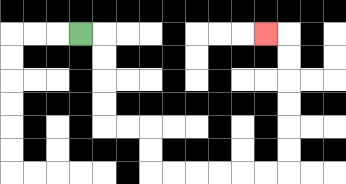{'start': '[3, 1]', 'end': '[11, 1]', 'path_directions': 'R,D,D,D,D,R,R,D,D,R,R,R,R,R,R,U,U,U,U,U,U,L', 'path_coordinates': '[[3, 1], [4, 1], [4, 2], [4, 3], [4, 4], [4, 5], [5, 5], [6, 5], [6, 6], [6, 7], [7, 7], [8, 7], [9, 7], [10, 7], [11, 7], [12, 7], [12, 6], [12, 5], [12, 4], [12, 3], [12, 2], [12, 1], [11, 1]]'}